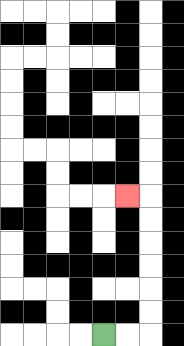{'start': '[4, 14]', 'end': '[5, 8]', 'path_directions': 'R,R,U,U,U,U,U,U,L', 'path_coordinates': '[[4, 14], [5, 14], [6, 14], [6, 13], [6, 12], [6, 11], [6, 10], [6, 9], [6, 8], [5, 8]]'}